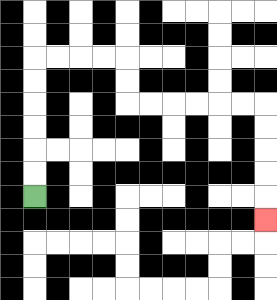{'start': '[1, 8]', 'end': '[11, 9]', 'path_directions': 'U,U,U,U,U,U,R,R,R,R,D,D,R,R,R,R,R,R,D,D,D,D,D', 'path_coordinates': '[[1, 8], [1, 7], [1, 6], [1, 5], [1, 4], [1, 3], [1, 2], [2, 2], [3, 2], [4, 2], [5, 2], [5, 3], [5, 4], [6, 4], [7, 4], [8, 4], [9, 4], [10, 4], [11, 4], [11, 5], [11, 6], [11, 7], [11, 8], [11, 9]]'}